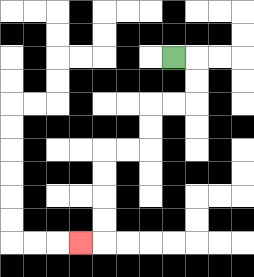{'start': '[7, 2]', 'end': '[3, 10]', 'path_directions': 'R,D,D,L,L,D,D,L,L,D,D,D,D,L', 'path_coordinates': '[[7, 2], [8, 2], [8, 3], [8, 4], [7, 4], [6, 4], [6, 5], [6, 6], [5, 6], [4, 6], [4, 7], [4, 8], [4, 9], [4, 10], [3, 10]]'}